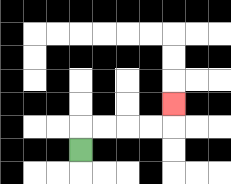{'start': '[3, 6]', 'end': '[7, 4]', 'path_directions': 'U,R,R,R,R,U', 'path_coordinates': '[[3, 6], [3, 5], [4, 5], [5, 5], [6, 5], [7, 5], [7, 4]]'}